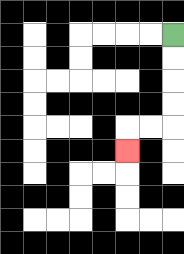{'start': '[7, 1]', 'end': '[5, 6]', 'path_directions': 'D,D,D,D,L,L,D', 'path_coordinates': '[[7, 1], [7, 2], [7, 3], [7, 4], [7, 5], [6, 5], [5, 5], [5, 6]]'}